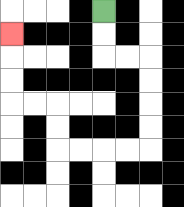{'start': '[4, 0]', 'end': '[0, 1]', 'path_directions': 'D,D,R,R,D,D,D,D,L,L,L,L,U,U,L,L,U,U,U', 'path_coordinates': '[[4, 0], [4, 1], [4, 2], [5, 2], [6, 2], [6, 3], [6, 4], [6, 5], [6, 6], [5, 6], [4, 6], [3, 6], [2, 6], [2, 5], [2, 4], [1, 4], [0, 4], [0, 3], [0, 2], [0, 1]]'}